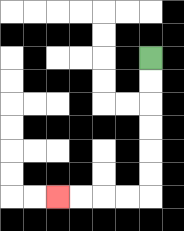{'start': '[6, 2]', 'end': '[2, 8]', 'path_directions': 'D,D,D,D,D,D,L,L,L,L', 'path_coordinates': '[[6, 2], [6, 3], [6, 4], [6, 5], [6, 6], [6, 7], [6, 8], [5, 8], [4, 8], [3, 8], [2, 8]]'}